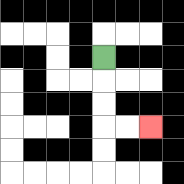{'start': '[4, 2]', 'end': '[6, 5]', 'path_directions': 'D,D,D,R,R', 'path_coordinates': '[[4, 2], [4, 3], [4, 4], [4, 5], [5, 5], [6, 5]]'}